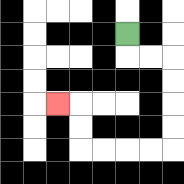{'start': '[5, 1]', 'end': '[2, 4]', 'path_directions': 'D,R,R,D,D,D,D,L,L,L,L,U,U,L', 'path_coordinates': '[[5, 1], [5, 2], [6, 2], [7, 2], [7, 3], [7, 4], [7, 5], [7, 6], [6, 6], [5, 6], [4, 6], [3, 6], [3, 5], [3, 4], [2, 4]]'}